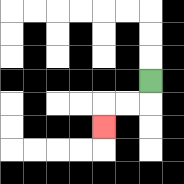{'start': '[6, 3]', 'end': '[4, 5]', 'path_directions': 'D,L,L,D', 'path_coordinates': '[[6, 3], [6, 4], [5, 4], [4, 4], [4, 5]]'}